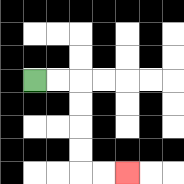{'start': '[1, 3]', 'end': '[5, 7]', 'path_directions': 'R,R,D,D,D,D,R,R', 'path_coordinates': '[[1, 3], [2, 3], [3, 3], [3, 4], [3, 5], [3, 6], [3, 7], [4, 7], [5, 7]]'}